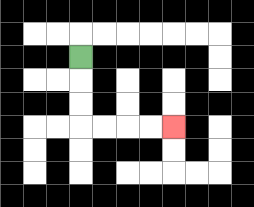{'start': '[3, 2]', 'end': '[7, 5]', 'path_directions': 'D,D,D,R,R,R,R', 'path_coordinates': '[[3, 2], [3, 3], [3, 4], [3, 5], [4, 5], [5, 5], [6, 5], [7, 5]]'}